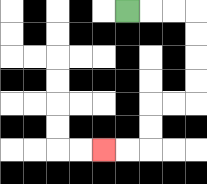{'start': '[5, 0]', 'end': '[4, 6]', 'path_directions': 'R,R,R,D,D,D,D,L,L,D,D,L,L', 'path_coordinates': '[[5, 0], [6, 0], [7, 0], [8, 0], [8, 1], [8, 2], [8, 3], [8, 4], [7, 4], [6, 4], [6, 5], [6, 6], [5, 6], [4, 6]]'}